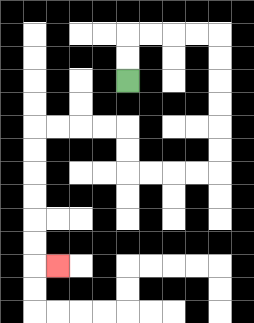{'start': '[5, 3]', 'end': '[2, 11]', 'path_directions': 'U,U,R,R,R,R,D,D,D,D,D,D,L,L,L,L,U,U,L,L,L,L,D,D,D,D,D,D,R', 'path_coordinates': '[[5, 3], [5, 2], [5, 1], [6, 1], [7, 1], [8, 1], [9, 1], [9, 2], [9, 3], [9, 4], [9, 5], [9, 6], [9, 7], [8, 7], [7, 7], [6, 7], [5, 7], [5, 6], [5, 5], [4, 5], [3, 5], [2, 5], [1, 5], [1, 6], [1, 7], [1, 8], [1, 9], [1, 10], [1, 11], [2, 11]]'}